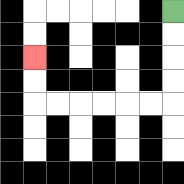{'start': '[7, 0]', 'end': '[1, 2]', 'path_directions': 'D,D,D,D,L,L,L,L,L,L,U,U', 'path_coordinates': '[[7, 0], [7, 1], [7, 2], [7, 3], [7, 4], [6, 4], [5, 4], [4, 4], [3, 4], [2, 4], [1, 4], [1, 3], [1, 2]]'}